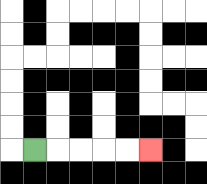{'start': '[1, 6]', 'end': '[6, 6]', 'path_directions': 'R,R,R,R,R', 'path_coordinates': '[[1, 6], [2, 6], [3, 6], [4, 6], [5, 6], [6, 6]]'}